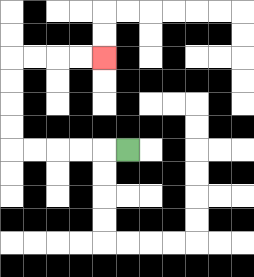{'start': '[5, 6]', 'end': '[4, 2]', 'path_directions': 'L,L,L,L,L,U,U,U,U,R,R,R,R', 'path_coordinates': '[[5, 6], [4, 6], [3, 6], [2, 6], [1, 6], [0, 6], [0, 5], [0, 4], [0, 3], [0, 2], [1, 2], [2, 2], [3, 2], [4, 2]]'}